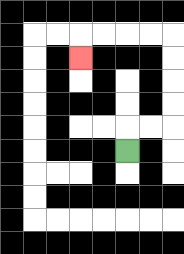{'start': '[5, 6]', 'end': '[3, 2]', 'path_directions': 'U,R,R,U,U,U,U,L,L,L,L,D', 'path_coordinates': '[[5, 6], [5, 5], [6, 5], [7, 5], [7, 4], [7, 3], [7, 2], [7, 1], [6, 1], [5, 1], [4, 1], [3, 1], [3, 2]]'}